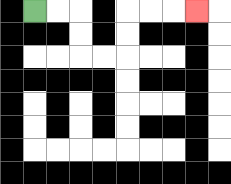{'start': '[1, 0]', 'end': '[8, 0]', 'path_directions': 'R,R,D,D,R,R,U,U,R,R,R', 'path_coordinates': '[[1, 0], [2, 0], [3, 0], [3, 1], [3, 2], [4, 2], [5, 2], [5, 1], [5, 0], [6, 0], [7, 0], [8, 0]]'}